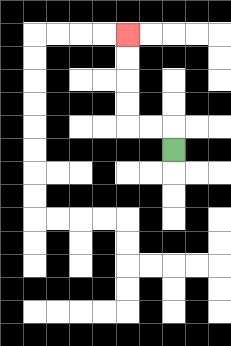{'start': '[7, 6]', 'end': '[5, 1]', 'path_directions': 'U,L,L,U,U,U,U', 'path_coordinates': '[[7, 6], [7, 5], [6, 5], [5, 5], [5, 4], [5, 3], [5, 2], [5, 1]]'}